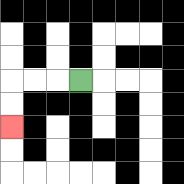{'start': '[3, 3]', 'end': '[0, 5]', 'path_directions': 'L,L,L,D,D', 'path_coordinates': '[[3, 3], [2, 3], [1, 3], [0, 3], [0, 4], [0, 5]]'}